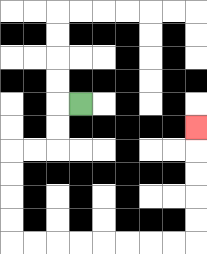{'start': '[3, 4]', 'end': '[8, 5]', 'path_directions': 'L,D,D,L,L,D,D,D,D,R,R,R,R,R,R,R,R,U,U,U,U,U', 'path_coordinates': '[[3, 4], [2, 4], [2, 5], [2, 6], [1, 6], [0, 6], [0, 7], [0, 8], [0, 9], [0, 10], [1, 10], [2, 10], [3, 10], [4, 10], [5, 10], [6, 10], [7, 10], [8, 10], [8, 9], [8, 8], [8, 7], [8, 6], [8, 5]]'}